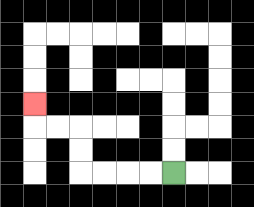{'start': '[7, 7]', 'end': '[1, 4]', 'path_directions': 'L,L,L,L,U,U,L,L,U', 'path_coordinates': '[[7, 7], [6, 7], [5, 7], [4, 7], [3, 7], [3, 6], [3, 5], [2, 5], [1, 5], [1, 4]]'}